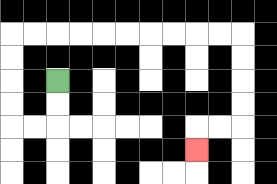{'start': '[2, 3]', 'end': '[8, 6]', 'path_directions': 'D,D,L,L,U,U,U,U,R,R,R,R,R,R,R,R,R,R,D,D,D,D,L,L,D', 'path_coordinates': '[[2, 3], [2, 4], [2, 5], [1, 5], [0, 5], [0, 4], [0, 3], [0, 2], [0, 1], [1, 1], [2, 1], [3, 1], [4, 1], [5, 1], [6, 1], [7, 1], [8, 1], [9, 1], [10, 1], [10, 2], [10, 3], [10, 4], [10, 5], [9, 5], [8, 5], [8, 6]]'}